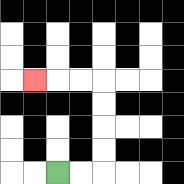{'start': '[2, 7]', 'end': '[1, 3]', 'path_directions': 'R,R,U,U,U,U,L,L,L', 'path_coordinates': '[[2, 7], [3, 7], [4, 7], [4, 6], [4, 5], [4, 4], [4, 3], [3, 3], [2, 3], [1, 3]]'}